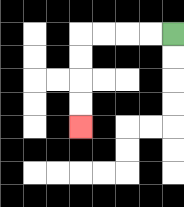{'start': '[7, 1]', 'end': '[3, 5]', 'path_directions': 'L,L,L,L,D,D,D,D', 'path_coordinates': '[[7, 1], [6, 1], [5, 1], [4, 1], [3, 1], [3, 2], [3, 3], [3, 4], [3, 5]]'}